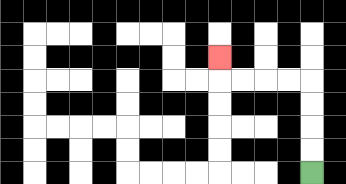{'start': '[13, 7]', 'end': '[9, 2]', 'path_directions': 'U,U,U,U,L,L,L,L,U', 'path_coordinates': '[[13, 7], [13, 6], [13, 5], [13, 4], [13, 3], [12, 3], [11, 3], [10, 3], [9, 3], [9, 2]]'}